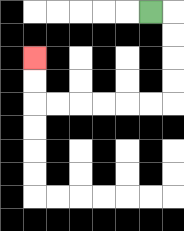{'start': '[6, 0]', 'end': '[1, 2]', 'path_directions': 'R,D,D,D,D,L,L,L,L,L,L,U,U', 'path_coordinates': '[[6, 0], [7, 0], [7, 1], [7, 2], [7, 3], [7, 4], [6, 4], [5, 4], [4, 4], [3, 4], [2, 4], [1, 4], [1, 3], [1, 2]]'}